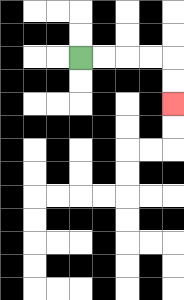{'start': '[3, 2]', 'end': '[7, 4]', 'path_directions': 'R,R,R,R,D,D', 'path_coordinates': '[[3, 2], [4, 2], [5, 2], [6, 2], [7, 2], [7, 3], [7, 4]]'}